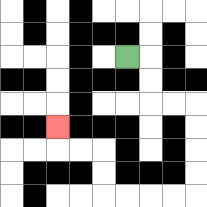{'start': '[5, 2]', 'end': '[2, 5]', 'path_directions': 'R,D,D,R,R,D,D,D,D,L,L,L,L,U,U,L,L,U', 'path_coordinates': '[[5, 2], [6, 2], [6, 3], [6, 4], [7, 4], [8, 4], [8, 5], [8, 6], [8, 7], [8, 8], [7, 8], [6, 8], [5, 8], [4, 8], [4, 7], [4, 6], [3, 6], [2, 6], [2, 5]]'}